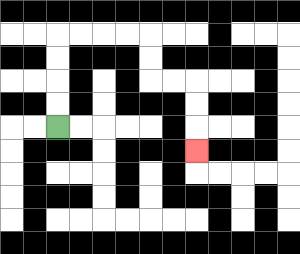{'start': '[2, 5]', 'end': '[8, 6]', 'path_directions': 'U,U,U,U,R,R,R,R,D,D,R,R,D,D,D', 'path_coordinates': '[[2, 5], [2, 4], [2, 3], [2, 2], [2, 1], [3, 1], [4, 1], [5, 1], [6, 1], [6, 2], [6, 3], [7, 3], [8, 3], [8, 4], [8, 5], [8, 6]]'}